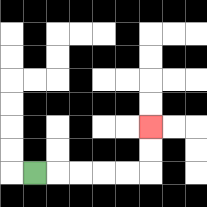{'start': '[1, 7]', 'end': '[6, 5]', 'path_directions': 'R,R,R,R,R,U,U', 'path_coordinates': '[[1, 7], [2, 7], [3, 7], [4, 7], [5, 7], [6, 7], [6, 6], [6, 5]]'}